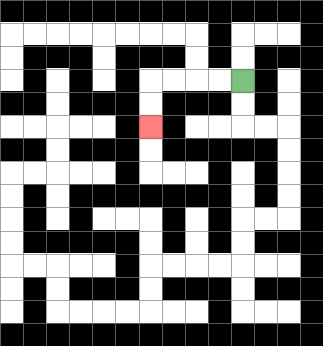{'start': '[10, 3]', 'end': '[6, 5]', 'path_directions': 'L,L,L,L,D,D', 'path_coordinates': '[[10, 3], [9, 3], [8, 3], [7, 3], [6, 3], [6, 4], [6, 5]]'}